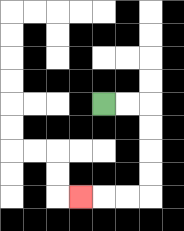{'start': '[4, 4]', 'end': '[3, 8]', 'path_directions': 'R,R,D,D,D,D,L,L,L', 'path_coordinates': '[[4, 4], [5, 4], [6, 4], [6, 5], [6, 6], [6, 7], [6, 8], [5, 8], [4, 8], [3, 8]]'}